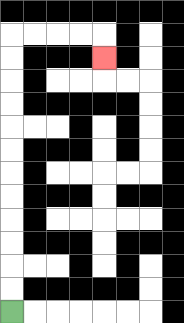{'start': '[0, 13]', 'end': '[4, 2]', 'path_directions': 'U,U,U,U,U,U,U,U,U,U,U,U,R,R,R,R,D', 'path_coordinates': '[[0, 13], [0, 12], [0, 11], [0, 10], [0, 9], [0, 8], [0, 7], [0, 6], [0, 5], [0, 4], [0, 3], [0, 2], [0, 1], [1, 1], [2, 1], [3, 1], [4, 1], [4, 2]]'}